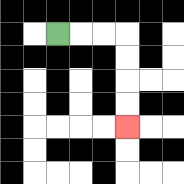{'start': '[2, 1]', 'end': '[5, 5]', 'path_directions': 'R,R,R,D,D,D,D', 'path_coordinates': '[[2, 1], [3, 1], [4, 1], [5, 1], [5, 2], [5, 3], [5, 4], [5, 5]]'}